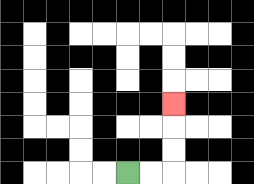{'start': '[5, 7]', 'end': '[7, 4]', 'path_directions': 'R,R,U,U,U', 'path_coordinates': '[[5, 7], [6, 7], [7, 7], [7, 6], [7, 5], [7, 4]]'}